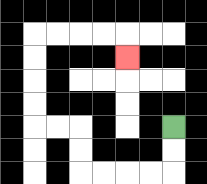{'start': '[7, 5]', 'end': '[5, 2]', 'path_directions': 'D,D,L,L,L,L,U,U,L,L,U,U,U,U,R,R,R,R,D', 'path_coordinates': '[[7, 5], [7, 6], [7, 7], [6, 7], [5, 7], [4, 7], [3, 7], [3, 6], [3, 5], [2, 5], [1, 5], [1, 4], [1, 3], [1, 2], [1, 1], [2, 1], [3, 1], [4, 1], [5, 1], [5, 2]]'}